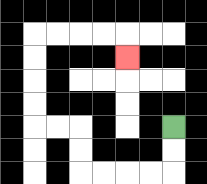{'start': '[7, 5]', 'end': '[5, 2]', 'path_directions': 'D,D,L,L,L,L,U,U,L,L,U,U,U,U,R,R,R,R,D', 'path_coordinates': '[[7, 5], [7, 6], [7, 7], [6, 7], [5, 7], [4, 7], [3, 7], [3, 6], [3, 5], [2, 5], [1, 5], [1, 4], [1, 3], [1, 2], [1, 1], [2, 1], [3, 1], [4, 1], [5, 1], [5, 2]]'}